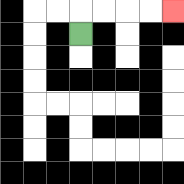{'start': '[3, 1]', 'end': '[7, 0]', 'path_directions': 'U,R,R,R,R', 'path_coordinates': '[[3, 1], [3, 0], [4, 0], [5, 0], [6, 0], [7, 0]]'}